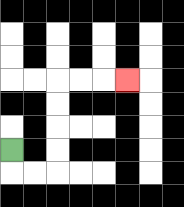{'start': '[0, 6]', 'end': '[5, 3]', 'path_directions': 'D,R,R,U,U,U,U,R,R,R', 'path_coordinates': '[[0, 6], [0, 7], [1, 7], [2, 7], [2, 6], [2, 5], [2, 4], [2, 3], [3, 3], [4, 3], [5, 3]]'}